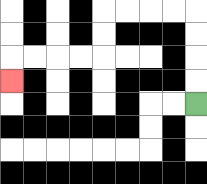{'start': '[8, 4]', 'end': '[0, 3]', 'path_directions': 'U,U,U,U,L,L,L,L,D,D,L,L,L,L,D', 'path_coordinates': '[[8, 4], [8, 3], [8, 2], [8, 1], [8, 0], [7, 0], [6, 0], [5, 0], [4, 0], [4, 1], [4, 2], [3, 2], [2, 2], [1, 2], [0, 2], [0, 3]]'}